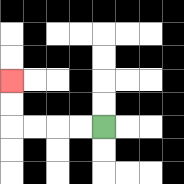{'start': '[4, 5]', 'end': '[0, 3]', 'path_directions': 'L,L,L,L,U,U', 'path_coordinates': '[[4, 5], [3, 5], [2, 5], [1, 5], [0, 5], [0, 4], [0, 3]]'}